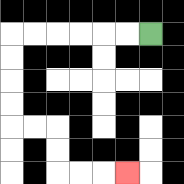{'start': '[6, 1]', 'end': '[5, 7]', 'path_directions': 'L,L,L,L,L,L,D,D,D,D,R,R,D,D,R,R,R', 'path_coordinates': '[[6, 1], [5, 1], [4, 1], [3, 1], [2, 1], [1, 1], [0, 1], [0, 2], [0, 3], [0, 4], [0, 5], [1, 5], [2, 5], [2, 6], [2, 7], [3, 7], [4, 7], [5, 7]]'}